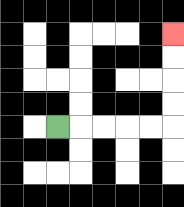{'start': '[2, 5]', 'end': '[7, 1]', 'path_directions': 'R,R,R,R,R,U,U,U,U', 'path_coordinates': '[[2, 5], [3, 5], [4, 5], [5, 5], [6, 5], [7, 5], [7, 4], [7, 3], [7, 2], [7, 1]]'}